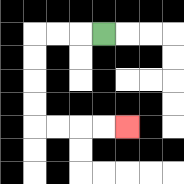{'start': '[4, 1]', 'end': '[5, 5]', 'path_directions': 'L,L,L,D,D,D,D,R,R,R,R', 'path_coordinates': '[[4, 1], [3, 1], [2, 1], [1, 1], [1, 2], [1, 3], [1, 4], [1, 5], [2, 5], [3, 5], [4, 5], [5, 5]]'}